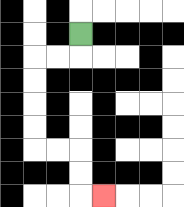{'start': '[3, 1]', 'end': '[4, 8]', 'path_directions': 'D,L,L,D,D,D,D,R,R,D,D,R', 'path_coordinates': '[[3, 1], [3, 2], [2, 2], [1, 2], [1, 3], [1, 4], [1, 5], [1, 6], [2, 6], [3, 6], [3, 7], [3, 8], [4, 8]]'}